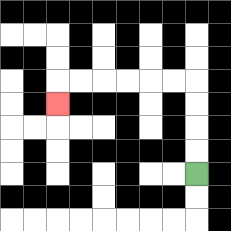{'start': '[8, 7]', 'end': '[2, 4]', 'path_directions': 'U,U,U,U,L,L,L,L,L,L,D', 'path_coordinates': '[[8, 7], [8, 6], [8, 5], [8, 4], [8, 3], [7, 3], [6, 3], [5, 3], [4, 3], [3, 3], [2, 3], [2, 4]]'}